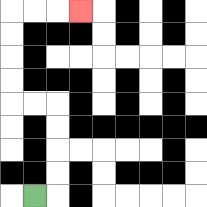{'start': '[1, 8]', 'end': '[3, 0]', 'path_directions': 'R,U,U,U,U,L,L,U,U,U,U,R,R,R', 'path_coordinates': '[[1, 8], [2, 8], [2, 7], [2, 6], [2, 5], [2, 4], [1, 4], [0, 4], [0, 3], [0, 2], [0, 1], [0, 0], [1, 0], [2, 0], [3, 0]]'}